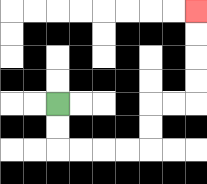{'start': '[2, 4]', 'end': '[8, 0]', 'path_directions': 'D,D,R,R,R,R,U,U,R,R,U,U,U,U', 'path_coordinates': '[[2, 4], [2, 5], [2, 6], [3, 6], [4, 6], [5, 6], [6, 6], [6, 5], [6, 4], [7, 4], [8, 4], [8, 3], [8, 2], [8, 1], [8, 0]]'}